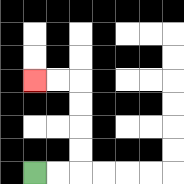{'start': '[1, 7]', 'end': '[1, 3]', 'path_directions': 'R,R,U,U,U,U,L,L', 'path_coordinates': '[[1, 7], [2, 7], [3, 7], [3, 6], [3, 5], [3, 4], [3, 3], [2, 3], [1, 3]]'}